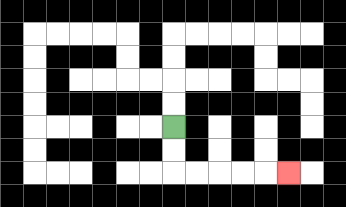{'start': '[7, 5]', 'end': '[12, 7]', 'path_directions': 'D,D,R,R,R,R,R', 'path_coordinates': '[[7, 5], [7, 6], [7, 7], [8, 7], [9, 7], [10, 7], [11, 7], [12, 7]]'}